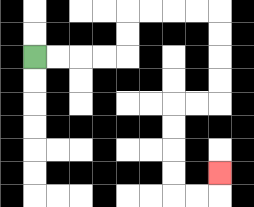{'start': '[1, 2]', 'end': '[9, 7]', 'path_directions': 'R,R,R,R,U,U,R,R,R,R,D,D,D,D,L,L,D,D,D,D,R,R,U', 'path_coordinates': '[[1, 2], [2, 2], [3, 2], [4, 2], [5, 2], [5, 1], [5, 0], [6, 0], [7, 0], [8, 0], [9, 0], [9, 1], [9, 2], [9, 3], [9, 4], [8, 4], [7, 4], [7, 5], [7, 6], [7, 7], [7, 8], [8, 8], [9, 8], [9, 7]]'}